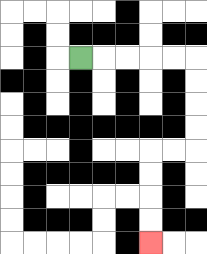{'start': '[3, 2]', 'end': '[6, 10]', 'path_directions': 'R,R,R,R,R,D,D,D,D,L,L,D,D,D,D', 'path_coordinates': '[[3, 2], [4, 2], [5, 2], [6, 2], [7, 2], [8, 2], [8, 3], [8, 4], [8, 5], [8, 6], [7, 6], [6, 6], [6, 7], [6, 8], [6, 9], [6, 10]]'}